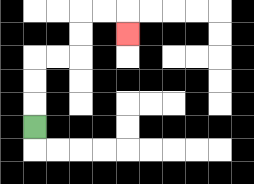{'start': '[1, 5]', 'end': '[5, 1]', 'path_directions': 'U,U,U,R,R,U,U,R,R,D', 'path_coordinates': '[[1, 5], [1, 4], [1, 3], [1, 2], [2, 2], [3, 2], [3, 1], [3, 0], [4, 0], [5, 0], [5, 1]]'}